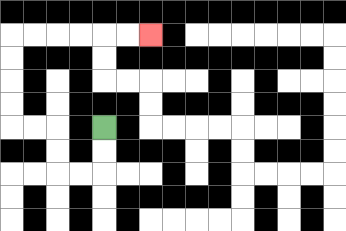{'start': '[4, 5]', 'end': '[6, 1]', 'path_directions': 'D,D,L,L,U,U,L,L,U,U,U,U,R,R,R,R,R,R', 'path_coordinates': '[[4, 5], [4, 6], [4, 7], [3, 7], [2, 7], [2, 6], [2, 5], [1, 5], [0, 5], [0, 4], [0, 3], [0, 2], [0, 1], [1, 1], [2, 1], [3, 1], [4, 1], [5, 1], [6, 1]]'}